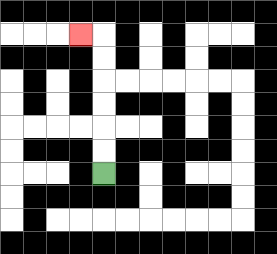{'start': '[4, 7]', 'end': '[3, 1]', 'path_directions': 'U,U,U,U,U,U,L', 'path_coordinates': '[[4, 7], [4, 6], [4, 5], [4, 4], [4, 3], [4, 2], [4, 1], [3, 1]]'}